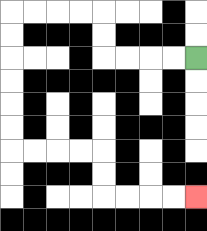{'start': '[8, 2]', 'end': '[8, 8]', 'path_directions': 'L,L,L,L,U,U,L,L,L,L,D,D,D,D,D,D,R,R,R,R,D,D,R,R,R,R', 'path_coordinates': '[[8, 2], [7, 2], [6, 2], [5, 2], [4, 2], [4, 1], [4, 0], [3, 0], [2, 0], [1, 0], [0, 0], [0, 1], [0, 2], [0, 3], [0, 4], [0, 5], [0, 6], [1, 6], [2, 6], [3, 6], [4, 6], [4, 7], [4, 8], [5, 8], [6, 8], [7, 8], [8, 8]]'}